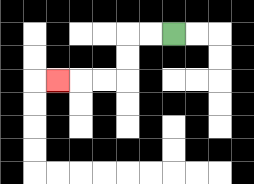{'start': '[7, 1]', 'end': '[2, 3]', 'path_directions': 'L,L,D,D,L,L,L', 'path_coordinates': '[[7, 1], [6, 1], [5, 1], [5, 2], [5, 3], [4, 3], [3, 3], [2, 3]]'}